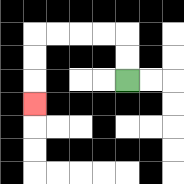{'start': '[5, 3]', 'end': '[1, 4]', 'path_directions': 'U,U,L,L,L,L,D,D,D', 'path_coordinates': '[[5, 3], [5, 2], [5, 1], [4, 1], [3, 1], [2, 1], [1, 1], [1, 2], [1, 3], [1, 4]]'}